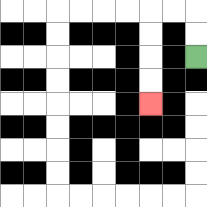{'start': '[8, 2]', 'end': '[6, 4]', 'path_directions': 'U,U,L,L,D,D,D,D', 'path_coordinates': '[[8, 2], [8, 1], [8, 0], [7, 0], [6, 0], [6, 1], [6, 2], [6, 3], [6, 4]]'}